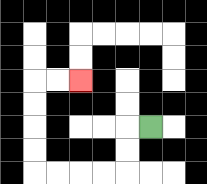{'start': '[6, 5]', 'end': '[3, 3]', 'path_directions': 'L,D,D,L,L,L,L,U,U,U,U,R,R', 'path_coordinates': '[[6, 5], [5, 5], [5, 6], [5, 7], [4, 7], [3, 7], [2, 7], [1, 7], [1, 6], [1, 5], [1, 4], [1, 3], [2, 3], [3, 3]]'}